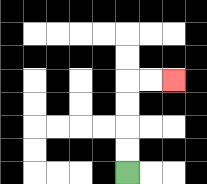{'start': '[5, 7]', 'end': '[7, 3]', 'path_directions': 'U,U,U,U,R,R', 'path_coordinates': '[[5, 7], [5, 6], [5, 5], [5, 4], [5, 3], [6, 3], [7, 3]]'}